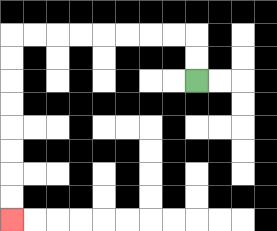{'start': '[8, 3]', 'end': '[0, 9]', 'path_directions': 'U,U,L,L,L,L,L,L,L,L,D,D,D,D,D,D,D,D', 'path_coordinates': '[[8, 3], [8, 2], [8, 1], [7, 1], [6, 1], [5, 1], [4, 1], [3, 1], [2, 1], [1, 1], [0, 1], [0, 2], [0, 3], [0, 4], [0, 5], [0, 6], [0, 7], [0, 8], [0, 9]]'}